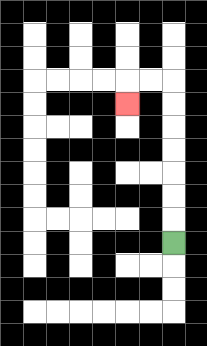{'start': '[7, 10]', 'end': '[5, 4]', 'path_directions': 'U,U,U,U,U,U,U,L,L,D', 'path_coordinates': '[[7, 10], [7, 9], [7, 8], [7, 7], [7, 6], [7, 5], [7, 4], [7, 3], [6, 3], [5, 3], [5, 4]]'}